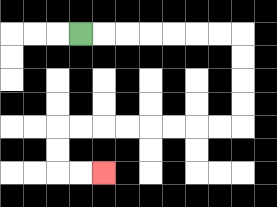{'start': '[3, 1]', 'end': '[4, 7]', 'path_directions': 'R,R,R,R,R,R,R,D,D,D,D,L,L,L,L,L,L,L,L,D,D,R,R', 'path_coordinates': '[[3, 1], [4, 1], [5, 1], [6, 1], [7, 1], [8, 1], [9, 1], [10, 1], [10, 2], [10, 3], [10, 4], [10, 5], [9, 5], [8, 5], [7, 5], [6, 5], [5, 5], [4, 5], [3, 5], [2, 5], [2, 6], [2, 7], [3, 7], [4, 7]]'}